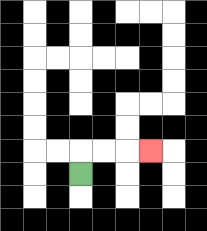{'start': '[3, 7]', 'end': '[6, 6]', 'path_directions': 'U,R,R,R', 'path_coordinates': '[[3, 7], [3, 6], [4, 6], [5, 6], [6, 6]]'}